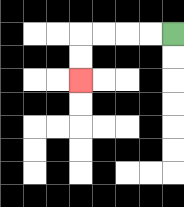{'start': '[7, 1]', 'end': '[3, 3]', 'path_directions': 'L,L,L,L,D,D', 'path_coordinates': '[[7, 1], [6, 1], [5, 1], [4, 1], [3, 1], [3, 2], [3, 3]]'}